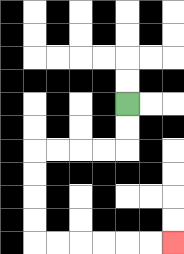{'start': '[5, 4]', 'end': '[7, 10]', 'path_directions': 'D,D,L,L,L,L,D,D,D,D,R,R,R,R,R,R', 'path_coordinates': '[[5, 4], [5, 5], [5, 6], [4, 6], [3, 6], [2, 6], [1, 6], [1, 7], [1, 8], [1, 9], [1, 10], [2, 10], [3, 10], [4, 10], [5, 10], [6, 10], [7, 10]]'}